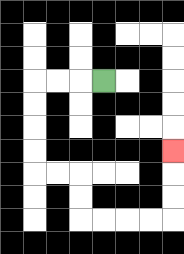{'start': '[4, 3]', 'end': '[7, 6]', 'path_directions': 'L,L,L,D,D,D,D,R,R,D,D,R,R,R,R,U,U,U', 'path_coordinates': '[[4, 3], [3, 3], [2, 3], [1, 3], [1, 4], [1, 5], [1, 6], [1, 7], [2, 7], [3, 7], [3, 8], [3, 9], [4, 9], [5, 9], [6, 9], [7, 9], [7, 8], [7, 7], [7, 6]]'}